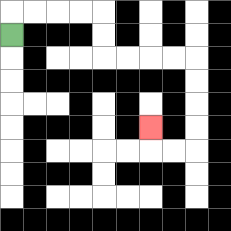{'start': '[0, 1]', 'end': '[6, 5]', 'path_directions': 'U,R,R,R,R,D,D,R,R,R,R,D,D,D,D,L,L,U', 'path_coordinates': '[[0, 1], [0, 0], [1, 0], [2, 0], [3, 0], [4, 0], [4, 1], [4, 2], [5, 2], [6, 2], [7, 2], [8, 2], [8, 3], [8, 4], [8, 5], [8, 6], [7, 6], [6, 6], [6, 5]]'}